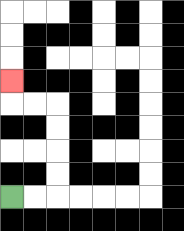{'start': '[0, 8]', 'end': '[0, 3]', 'path_directions': 'R,R,U,U,U,U,L,L,U', 'path_coordinates': '[[0, 8], [1, 8], [2, 8], [2, 7], [2, 6], [2, 5], [2, 4], [1, 4], [0, 4], [0, 3]]'}